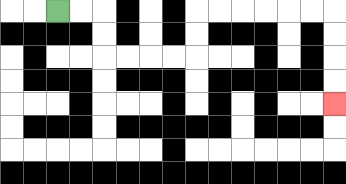{'start': '[2, 0]', 'end': '[14, 4]', 'path_directions': 'R,R,D,D,R,R,R,R,U,U,R,R,R,R,R,R,D,D,D,D', 'path_coordinates': '[[2, 0], [3, 0], [4, 0], [4, 1], [4, 2], [5, 2], [6, 2], [7, 2], [8, 2], [8, 1], [8, 0], [9, 0], [10, 0], [11, 0], [12, 0], [13, 0], [14, 0], [14, 1], [14, 2], [14, 3], [14, 4]]'}